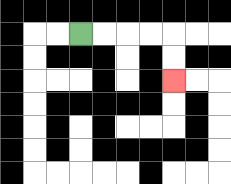{'start': '[3, 1]', 'end': '[7, 3]', 'path_directions': 'R,R,R,R,D,D', 'path_coordinates': '[[3, 1], [4, 1], [5, 1], [6, 1], [7, 1], [7, 2], [7, 3]]'}